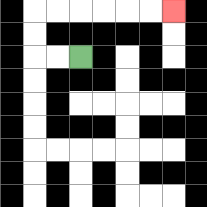{'start': '[3, 2]', 'end': '[7, 0]', 'path_directions': 'L,L,U,U,R,R,R,R,R,R', 'path_coordinates': '[[3, 2], [2, 2], [1, 2], [1, 1], [1, 0], [2, 0], [3, 0], [4, 0], [5, 0], [6, 0], [7, 0]]'}